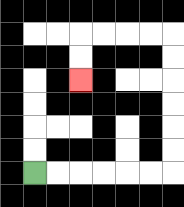{'start': '[1, 7]', 'end': '[3, 3]', 'path_directions': 'R,R,R,R,R,R,U,U,U,U,U,U,L,L,L,L,D,D', 'path_coordinates': '[[1, 7], [2, 7], [3, 7], [4, 7], [5, 7], [6, 7], [7, 7], [7, 6], [7, 5], [7, 4], [7, 3], [7, 2], [7, 1], [6, 1], [5, 1], [4, 1], [3, 1], [3, 2], [3, 3]]'}